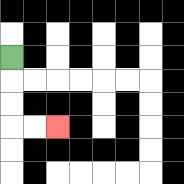{'start': '[0, 2]', 'end': '[2, 5]', 'path_directions': 'D,D,D,R,R', 'path_coordinates': '[[0, 2], [0, 3], [0, 4], [0, 5], [1, 5], [2, 5]]'}